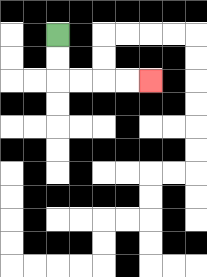{'start': '[2, 1]', 'end': '[6, 3]', 'path_directions': 'D,D,R,R,R,R', 'path_coordinates': '[[2, 1], [2, 2], [2, 3], [3, 3], [4, 3], [5, 3], [6, 3]]'}